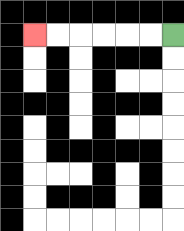{'start': '[7, 1]', 'end': '[1, 1]', 'path_directions': 'L,L,L,L,L,L', 'path_coordinates': '[[7, 1], [6, 1], [5, 1], [4, 1], [3, 1], [2, 1], [1, 1]]'}